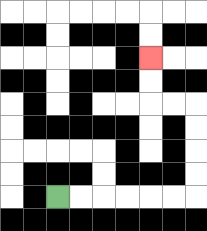{'start': '[2, 8]', 'end': '[6, 2]', 'path_directions': 'R,R,R,R,R,R,U,U,U,U,L,L,U,U', 'path_coordinates': '[[2, 8], [3, 8], [4, 8], [5, 8], [6, 8], [7, 8], [8, 8], [8, 7], [8, 6], [8, 5], [8, 4], [7, 4], [6, 4], [6, 3], [6, 2]]'}